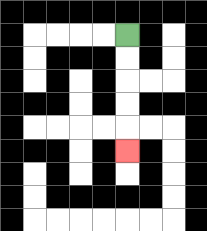{'start': '[5, 1]', 'end': '[5, 6]', 'path_directions': 'D,D,D,D,D', 'path_coordinates': '[[5, 1], [5, 2], [5, 3], [5, 4], [5, 5], [5, 6]]'}